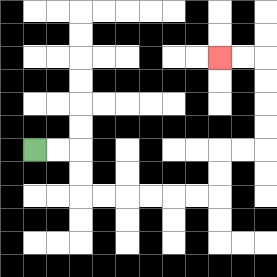{'start': '[1, 6]', 'end': '[9, 2]', 'path_directions': 'R,R,D,D,R,R,R,R,R,R,U,U,R,R,U,U,U,U,L,L', 'path_coordinates': '[[1, 6], [2, 6], [3, 6], [3, 7], [3, 8], [4, 8], [5, 8], [6, 8], [7, 8], [8, 8], [9, 8], [9, 7], [9, 6], [10, 6], [11, 6], [11, 5], [11, 4], [11, 3], [11, 2], [10, 2], [9, 2]]'}